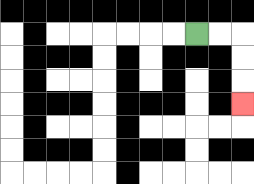{'start': '[8, 1]', 'end': '[10, 4]', 'path_directions': 'R,R,D,D,D', 'path_coordinates': '[[8, 1], [9, 1], [10, 1], [10, 2], [10, 3], [10, 4]]'}